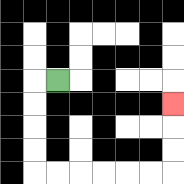{'start': '[2, 3]', 'end': '[7, 4]', 'path_directions': 'L,D,D,D,D,R,R,R,R,R,R,U,U,U', 'path_coordinates': '[[2, 3], [1, 3], [1, 4], [1, 5], [1, 6], [1, 7], [2, 7], [3, 7], [4, 7], [5, 7], [6, 7], [7, 7], [7, 6], [7, 5], [7, 4]]'}